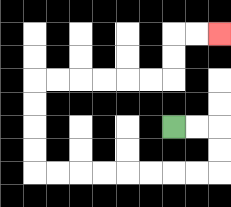{'start': '[7, 5]', 'end': '[9, 1]', 'path_directions': 'R,R,D,D,L,L,L,L,L,L,L,L,U,U,U,U,R,R,R,R,R,R,U,U,R,R', 'path_coordinates': '[[7, 5], [8, 5], [9, 5], [9, 6], [9, 7], [8, 7], [7, 7], [6, 7], [5, 7], [4, 7], [3, 7], [2, 7], [1, 7], [1, 6], [1, 5], [1, 4], [1, 3], [2, 3], [3, 3], [4, 3], [5, 3], [6, 3], [7, 3], [7, 2], [7, 1], [8, 1], [9, 1]]'}